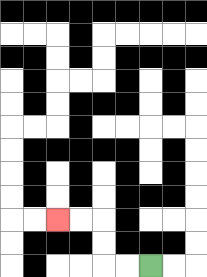{'start': '[6, 11]', 'end': '[2, 9]', 'path_directions': 'L,L,U,U,L,L', 'path_coordinates': '[[6, 11], [5, 11], [4, 11], [4, 10], [4, 9], [3, 9], [2, 9]]'}